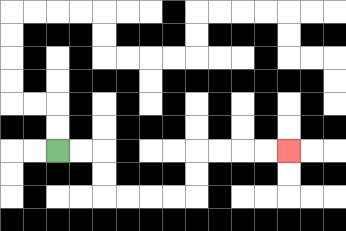{'start': '[2, 6]', 'end': '[12, 6]', 'path_directions': 'R,R,D,D,R,R,R,R,U,U,R,R,R,R', 'path_coordinates': '[[2, 6], [3, 6], [4, 6], [4, 7], [4, 8], [5, 8], [6, 8], [7, 8], [8, 8], [8, 7], [8, 6], [9, 6], [10, 6], [11, 6], [12, 6]]'}